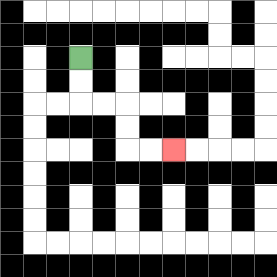{'start': '[3, 2]', 'end': '[7, 6]', 'path_directions': 'D,D,R,R,D,D,R,R', 'path_coordinates': '[[3, 2], [3, 3], [3, 4], [4, 4], [5, 4], [5, 5], [5, 6], [6, 6], [7, 6]]'}